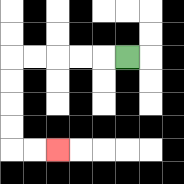{'start': '[5, 2]', 'end': '[2, 6]', 'path_directions': 'L,L,L,L,L,D,D,D,D,R,R', 'path_coordinates': '[[5, 2], [4, 2], [3, 2], [2, 2], [1, 2], [0, 2], [0, 3], [0, 4], [0, 5], [0, 6], [1, 6], [2, 6]]'}